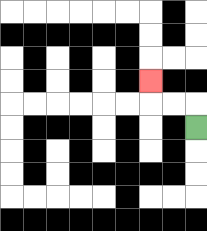{'start': '[8, 5]', 'end': '[6, 3]', 'path_directions': 'U,L,L,U', 'path_coordinates': '[[8, 5], [8, 4], [7, 4], [6, 4], [6, 3]]'}